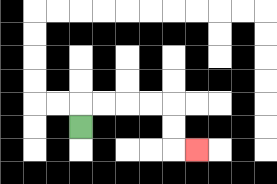{'start': '[3, 5]', 'end': '[8, 6]', 'path_directions': 'U,R,R,R,R,D,D,R', 'path_coordinates': '[[3, 5], [3, 4], [4, 4], [5, 4], [6, 4], [7, 4], [7, 5], [7, 6], [8, 6]]'}